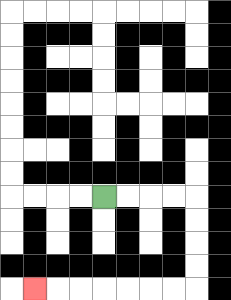{'start': '[4, 8]', 'end': '[1, 12]', 'path_directions': 'R,R,R,R,D,D,D,D,L,L,L,L,L,L,L', 'path_coordinates': '[[4, 8], [5, 8], [6, 8], [7, 8], [8, 8], [8, 9], [8, 10], [8, 11], [8, 12], [7, 12], [6, 12], [5, 12], [4, 12], [3, 12], [2, 12], [1, 12]]'}